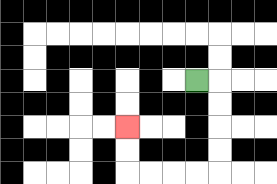{'start': '[8, 3]', 'end': '[5, 5]', 'path_directions': 'R,D,D,D,D,L,L,L,L,U,U', 'path_coordinates': '[[8, 3], [9, 3], [9, 4], [9, 5], [9, 6], [9, 7], [8, 7], [7, 7], [6, 7], [5, 7], [5, 6], [5, 5]]'}